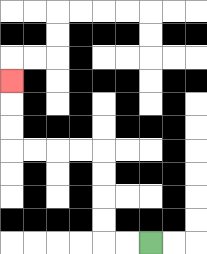{'start': '[6, 10]', 'end': '[0, 3]', 'path_directions': 'L,L,U,U,U,U,L,L,L,L,U,U,U', 'path_coordinates': '[[6, 10], [5, 10], [4, 10], [4, 9], [4, 8], [4, 7], [4, 6], [3, 6], [2, 6], [1, 6], [0, 6], [0, 5], [0, 4], [0, 3]]'}